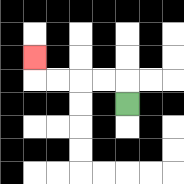{'start': '[5, 4]', 'end': '[1, 2]', 'path_directions': 'U,L,L,L,L,U', 'path_coordinates': '[[5, 4], [5, 3], [4, 3], [3, 3], [2, 3], [1, 3], [1, 2]]'}